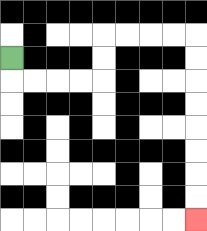{'start': '[0, 2]', 'end': '[8, 9]', 'path_directions': 'D,R,R,R,R,U,U,R,R,R,R,D,D,D,D,D,D,D,D', 'path_coordinates': '[[0, 2], [0, 3], [1, 3], [2, 3], [3, 3], [4, 3], [4, 2], [4, 1], [5, 1], [6, 1], [7, 1], [8, 1], [8, 2], [8, 3], [8, 4], [8, 5], [8, 6], [8, 7], [8, 8], [8, 9]]'}